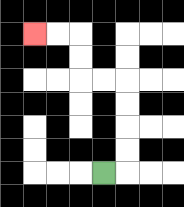{'start': '[4, 7]', 'end': '[1, 1]', 'path_directions': 'R,U,U,U,U,L,L,U,U,L,L', 'path_coordinates': '[[4, 7], [5, 7], [5, 6], [5, 5], [5, 4], [5, 3], [4, 3], [3, 3], [3, 2], [3, 1], [2, 1], [1, 1]]'}